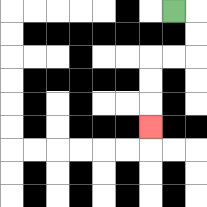{'start': '[7, 0]', 'end': '[6, 5]', 'path_directions': 'R,D,D,L,L,D,D,D', 'path_coordinates': '[[7, 0], [8, 0], [8, 1], [8, 2], [7, 2], [6, 2], [6, 3], [6, 4], [6, 5]]'}